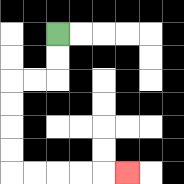{'start': '[2, 1]', 'end': '[5, 7]', 'path_directions': 'D,D,L,L,D,D,D,D,R,R,R,R,R', 'path_coordinates': '[[2, 1], [2, 2], [2, 3], [1, 3], [0, 3], [0, 4], [0, 5], [0, 6], [0, 7], [1, 7], [2, 7], [3, 7], [4, 7], [5, 7]]'}